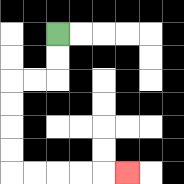{'start': '[2, 1]', 'end': '[5, 7]', 'path_directions': 'D,D,L,L,D,D,D,D,R,R,R,R,R', 'path_coordinates': '[[2, 1], [2, 2], [2, 3], [1, 3], [0, 3], [0, 4], [0, 5], [0, 6], [0, 7], [1, 7], [2, 7], [3, 7], [4, 7], [5, 7]]'}